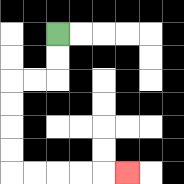{'start': '[2, 1]', 'end': '[5, 7]', 'path_directions': 'D,D,L,L,D,D,D,D,R,R,R,R,R', 'path_coordinates': '[[2, 1], [2, 2], [2, 3], [1, 3], [0, 3], [0, 4], [0, 5], [0, 6], [0, 7], [1, 7], [2, 7], [3, 7], [4, 7], [5, 7]]'}